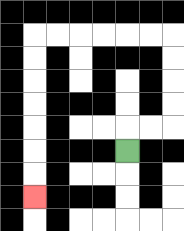{'start': '[5, 6]', 'end': '[1, 8]', 'path_directions': 'U,R,R,U,U,U,U,L,L,L,L,L,L,D,D,D,D,D,D,D', 'path_coordinates': '[[5, 6], [5, 5], [6, 5], [7, 5], [7, 4], [7, 3], [7, 2], [7, 1], [6, 1], [5, 1], [4, 1], [3, 1], [2, 1], [1, 1], [1, 2], [1, 3], [1, 4], [1, 5], [1, 6], [1, 7], [1, 8]]'}